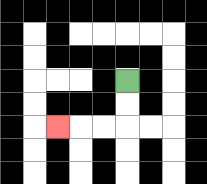{'start': '[5, 3]', 'end': '[2, 5]', 'path_directions': 'D,D,L,L,L', 'path_coordinates': '[[5, 3], [5, 4], [5, 5], [4, 5], [3, 5], [2, 5]]'}